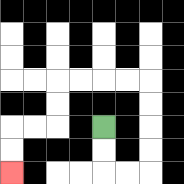{'start': '[4, 5]', 'end': '[0, 7]', 'path_directions': 'D,D,R,R,U,U,U,U,L,L,L,L,D,D,L,L,D,D', 'path_coordinates': '[[4, 5], [4, 6], [4, 7], [5, 7], [6, 7], [6, 6], [6, 5], [6, 4], [6, 3], [5, 3], [4, 3], [3, 3], [2, 3], [2, 4], [2, 5], [1, 5], [0, 5], [0, 6], [0, 7]]'}